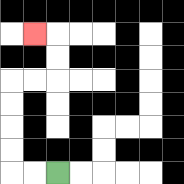{'start': '[2, 7]', 'end': '[1, 1]', 'path_directions': 'L,L,U,U,U,U,R,R,U,U,L', 'path_coordinates': '[[2, 7], [1, 7], [0, 7], [0, 6], [0, 5], [0, 4], [0, 3], [1, 3], [2, 3], [2, 2], [2, 1], [1, 1]]'}